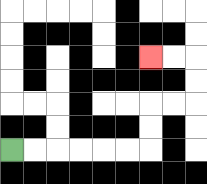{'start': '[0, 6]', 'end': '[6, 2]', 'path_directions': 'R,R,R,R,R,R,U,U,R,R,U,U,L,L', 'path_coordinates': '[[0, 6], [1, 6], [2, 6], [3, 6], [4, 6], [5, 6], [6, 6], [6, 5], [6, 4], [7, 4], [8, 4], [8, 3], [8, 2], [7, 2], [6, 2]]'}